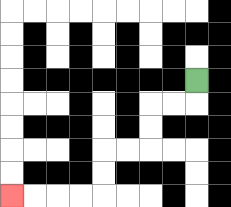{'start': '[8, 3]', 'end': '[0, 8]', 'path_directions': 'D,L,L,D,D,L,L,D,D,L,L,L,L', 'path_coordinates': '[[8, 3], [8, 4], [7, 4], [6, 4], [6, 5], [6, 6], [5, 6], [4, 6], [4, 7], [4, 8], [3, 8], [2, 8], [1, 8], [0, 8]]'}